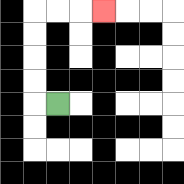{'start': '[2, 4]', 'end': '[4, 0]', 'path_directions': 'L,U,U,U,U,R,R,R', 'path_coordinates': '[[2, 4], [1, 4], [1, 3], [1, 2], [1, 1], [1, 0], [2, 0], [3, 0], [4, 0]]'}